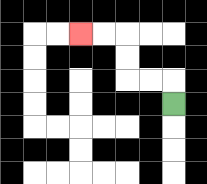{'start': '[7, 4]', 'end': '[3, 1]', 'path_directions': 'U,L,L,U,U,L,L', 'path_coordinates': '[[7, 4], [7, 3], [6, 3], [5, 3], [5, 2], [5, 1], [4, 1], [3, 1]]'}